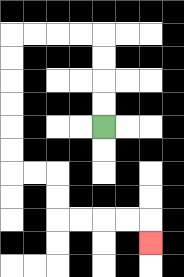{'start': '[4, 5]', 'end': '[6, 10]', 'path_directions': 'U,U,U,U,L,L,L,L,D,D,D,D,D,D,R,R,D,D,R,R,R,R,D', 'path_coordinates': '[[4, 5], [4, 4], [4, 3], [4, 2], [4, 1], [3, 1], [2, 1], [1, 1], [0, 1], [0, 2], [0, 3], [0, 4], [0, 5], [0, 6], [0, 7], [1, 7], [2, 7], [2, 8], [2, 9], [3, 9], [4, 9], [5, 9], [6, 9], [6, 10]]'}